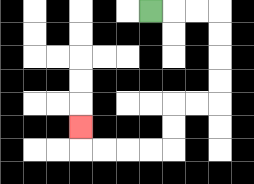{'start': '[6, 0]', 'end': '[3, 5]', 'path_directions': 'R,R,R,D,D,D,D,L,L,D,D,L,L,L,L,U', 'path_coordinates': '[[6, 0], [7, 0], [8, 0], [9, 0], [9, 1], [9, 2], [9, 3], [9, 4], [8, 4], [7, 4], [7, 5], [7, 6], [6, 6], [5, 6], [4, 6], [3, 6], [3, 5]]'}